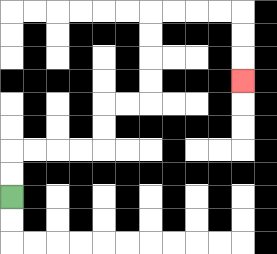{'start': '[0, 8]', 'end': '[10, 3]', 'path_directions': 'U,U,R,R,R,R,U,U,R,R,U,U,U,U,R,R,R,R,D,D,D', 'path_coordinates': '[[0, 8], [0, 7], [0, 6], [1, 6], [2, 6], [3, 6], [4, 6], [4, 5], [4, 4], [5, 4], [6, 4], [6, 3], [6, 2], [6, 1], [6, 0], [7, 0], [8, 0], [9, 0], [10, 0], [10, 1], [10, 2], [10, 3]]'}